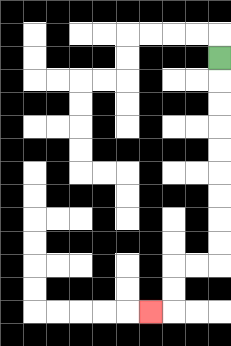{'start': '[9, 2]', 'end': '[6, 13]', 'path_directions': 'D,D,D,D,D,D,D,D,D,L,L,D,D,L', 'path_coordinates': '[[9, 2], [9, 3], [9, 4], [9, 5], [9, 6], [9, 7], [9, 8], [9, 9], [9, 10], [9, 11], [8, 11], [7, 11], [7, 12], [7, 13], [6, 13]]'}